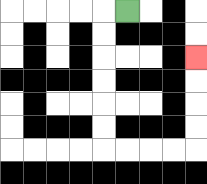{'start': '[5, 0]', 'end': '[8, 2]', 'path_directions': 'L,D,D,D,D,D,D,R,R,R,R,U,U,U,U', 'path_coordinates': '[[5, 0], [4, 0], [4, 1], [4, 2], [4, 3], [4, 4], [4, 5], [4, 6], [5, 6], [6, 6], [7, 6], [8, 6], [8, 5], [8, 4], [8, 3], [8, 2]]'}